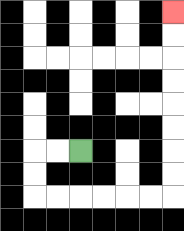{'start': '[3, 6]', 'end': '[7, 0]', 'path_directions': 'L,L,D,D,R,R,R,R,R,R,U,U,U,U,U,U,U,U', 'path_coordinates': '[[3, 6], [2, 6], [1, 6], [1, 7], [1, 8], [2, 8], [3, 8], [4, 8], [5, 8], [6, 8], [7, 8], [7, 7], [7, 6], [7, 5], [7, 4], [7, 3], [7, 2], [7, 1], [7, 0]]'}